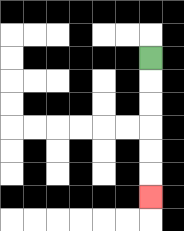{'start': '[6, 2]', 'end': '[6, 8]', 'path_directions': 'D,D,D,D,D,D', 'path_coordinates': '[[6, 2], [6, 3], [6, 4], [6, 5], [6, 6], [6, 7], [6, 8]]'}